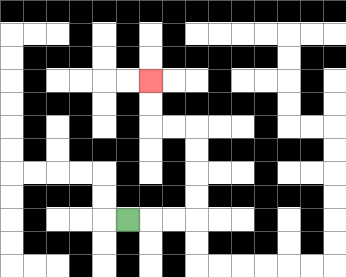{'start': '[5, 9]', 'end': '[6, 3]', 'path_directions': 'R,R,R,U,U,U,U,L,L,U,U', 'path_coordinates': '[[5, 9], [6, 9], [7, 9], [8, 9], [8, 8], [8, 7], [8, 6], [8, 5], [7, 5], [6, 5], [6, 4], [6, 3]]'}